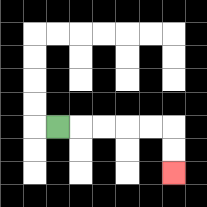{'start': '[2, 5]', 'end': '[7, 7]', 'path_directions': 'R,R,R,R,R,D,D', 'path_coordinates': '[[2, 5], [3, 5], [4, 5], [5, 5], [6, 5], [7, 5], [7, 6], [7, 7]]'}